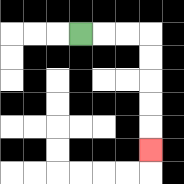{'start': '[3, 1]', 'end': '[6, 6]', 'path_directions': 'R,R,R,D,D,D,D,D', 'path_coordinates': '[[3, 1], [4, 1], [5, 1], [6, 1], [6, 2], [6, 3], [6, 4], [6, 5], [6, 6]]'}